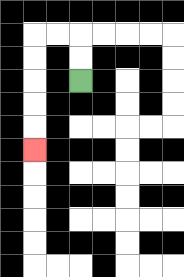{'start': '[3, 3]', 'end': '[1, 6]', 'path_directions': 'U,U,L,L,D,D,D,D,D', 'path_coordinates': '[[3, 3], [3, 2], [3, 1], [2, 1], [1, 1], [1, 2], [1, 3], [1, 4], [1, 5], [1, 6]]'}